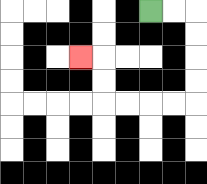{'start': '[6, 0]', 'end': '[3, 2]', 'path_directions': 'R,R,D,D,D,D,L,L,L,L,U,U,L', 'path_coordinates': '[[6, 0], [7, 0], [8, 0], [8, 1], [8, 2], [8, 3], [8, 4], [7, 4], [6, 4], [5, 4], [4, 4], [4, 3], [4, 2], [3, 2]]'}